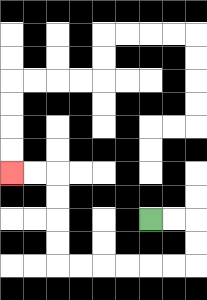{'start': '[6, 9]', 'end': '[0, 7]', 'path_directions': 'R,R,D,D,L,L,L,L,L,L,U,U,U,U,L,L', 'path_coordinates': '[[6, 9], [7, 9], [8, 9], [8, 10], [8, 11], [7, 11], [6, 11], [5, 11], [4, 11], [3, 11], [2, 11], [2, 10], [2, 9], [2, 8], [2, 7], [1, 7], [0, 7]]'}